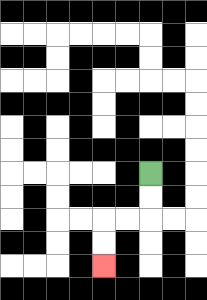{'start': '[6, 7]', 'end': '[4, 11]', 'path_directions': 'D,D,L,L,D,D', 'path_coordinates': '[[6, 7], [6, 8], [6, 9], [5, 9], [4, 9], [4, 10], [4, 11]]'}